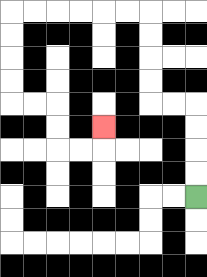{'start': '[8, 8]', 'end': '[4, 5]', 'path_directions': 'U,U,U,U,L,L,U,U,U,U,L,L,L,L,L,L,D,D,D,D,R,R,D,D,R,R,U', 'path_coordinates': '[[8, 8], [8, 7], [8, 6], [8, 5], [8, 4], [7, 4], [6, 4], [6, 3], [6, 2], [6, 1], [6, 0], [5, 0], [4, 0], [3, 0], [2, 0], [1, 0], [0, 0], [0, 1], [0, 2], [0, 3], [0, 4], [1, 4], [2, 4], [2, 5], [2, 6], [3, 6], [4, 6], [4, 5]]'}